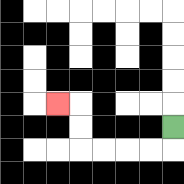{'start': '[7, 5]', 'end': '[2, 4]', 'path_directions': 'D,L,L,L,L,U,U,L', 'path_coordinates': '[[7, 5], [7, 6], [6, 6], [5, 6], [4, 6], [3, 6], [3, 5], [3, 4], [2, 4]]'}